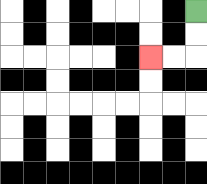{'start': '[8, 0]', 'end': '[6, 2]', 'path_directions': 'D,D,L,L', 'path_coordinates': '[[8, 0], [8, 1], [8, 2], [7, 2], [6, 2]]'}